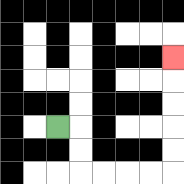{'start': '[2, 5]', 'end': '[7, 2]', 'path_directions': 'R,D,D,R,R,R,R,U,U,U,U,U', 'path_coordinates': '[[2, 5], [3, 5], [3, 6], [3, 7], [4, 7], [5, 7], [6, 7], [7, 7], [7, 6], [7, 5], [7, 4], [7, 3], [7, 2]]'}